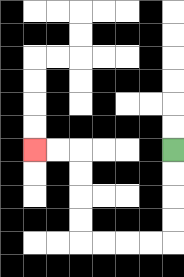{'start': '[7, 6]', 'end': '[1, 6]', 'path_directions': 'D,D,D,D,L,L,L,L,U,U,U,U,L,L', 'path_coordinates': '[[7, 6], [7, 7], [7, 8], [7, 9], [7, 10], [6, 10], [5, 10], [4, 10], [3, 10], [3, 9], [3, 8], [3, 7], [3, 6], [2, 6], [1, 6]]'}